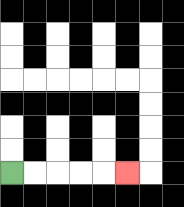{'start': '[0, 7]', 'end': '[5, 7]', 'path_directions': 'R,R,R,R,R', 'path_coordinates': '[[0, 7], [1, 7], [2, 7], [3, 7], [4, 7], [5, 7]]'}